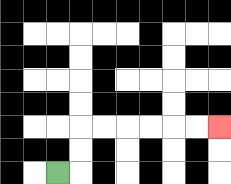{'start': '[2, 7]', 'end': '[9, 5]', 'path_directions': 'R,U,U,R,R,R,R,R,R', 'path_coordinates': '[[2, 7], [3, 7], [3, 6], [3, 5], [4, 5], [5, 5], [6, 5], [7, 5], [8, 5], [9, 5]]'}